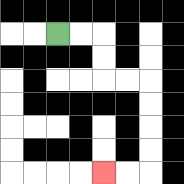{'start': '[2, 1]', 'end': '[4, 7]', 'path_directions': 'R,R,D,D,R,R,D,D,D,D,L,L', 'path_coordinates': '[[2, 1], [3, 1], [4, 1], [4, 2], [4, 3], [5, 3], [6, 3], [6, 4], [6, 5], [6, 6], [6, 7], [5, 7], [4, 7]]'}